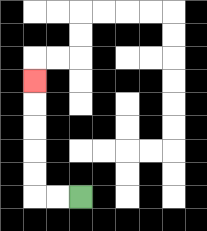{'start': '[3, 8]', 'end': '[1, 3]', 'path_directions': 'L,L,U,U,U,U,U', 'path_coordinates': '[[3, 8], [2, 8], [1, 8], [1, 7], [1, 6], [1, 5], [1, 4], [1, 3]]'}